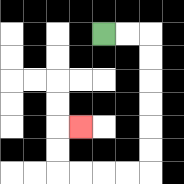{'start': '[4, 1]', 'end': '[3, 5]', 'path_directions': 'R,R,D,D,D,D,D,D,L,L,L,L,U,U,R', 'path_coordinates': '[[4, 1], [5, 1], [6, 1], [6, 2], [6, 3], [6, 4], [6, 5], [6, 6], [6, 7], [5, 7], [4, 7], [3, 7], [2, 7], [2, 6], [2, 5], [3, 5]]'}